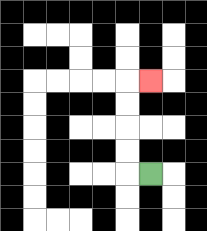{'start': '[6, 7]', 'end': '[6, 3]', 'path_directions': 'L,U,U,U,U,R', 'path_coordinates': '[[6, 7], [5, 7], [5, 6], [5, 5], [5, 4], [5, 3], [6, 3]]'}